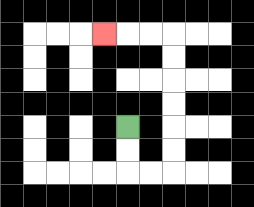{'start': '[5, 5]', 'end': '[4, 1]', 'path_directions': 'D,D,R,R,U,U,U,U,U,U,L,L,L', 'path_coordinates': '[[5, 5], [5, 6], [5, 7], [6, 7], [7, 7], [7, 6], [7, 5], [7, 4], [7, 3], [7, 2], [7, 1], [6, 1], [5, 1], [4, 1]]'}